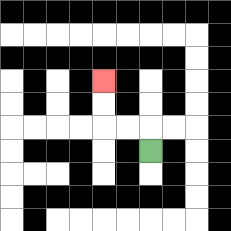{'start': '[6, 6]', 'end': '[4, 3]', 'path_directions': 'U,L,L,U,U', 'path_coordinates': '[[6, 6], [6, 5], [5, 5], [4, 5], [4, 4], [4, 3]]'}